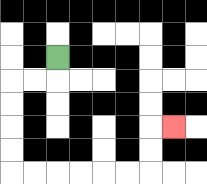{'start': '[2, 2]', 'end': '[7, 5]', 'path_directions': 'D,L,L,D,D,D,D,R,R,R,R,R,R,U,U,R', 'path_coordinates': '[[2, 2], [2, 3], [1, 3], [0, 3], [0, 4], [0, 5], [0, 6], [0, 7], [1, 7], [2, 7], [3, 7], [4, 7], [5, 7], [6, 7], [6, 6], [6, 5], [7, 5]]'}